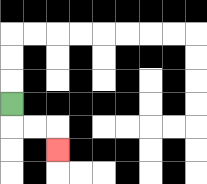{'start': '[0, 4]', 'end': '[2, 6]', 'path_directions': 'D,R,R,D', 'path_coordinates': '[[0, 4], [0, 5], [1, 5], [2, 5], [2, 6]]'}